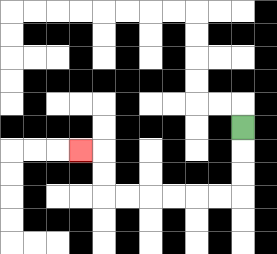{'start': '[10, 5]', 'end': '[3, 6]', 'path_directions': 'D,D,D,L,L,L,L,L,L,U,U,L', 'path_coordinates': '[[10, 5], [10, 6], [10, 7], [10, 8], [9, 8], [8, 8], [7, 8], [6, 8], [5, 8], [4, 8], [4, 7], [4, 6], [3, 6]]'}